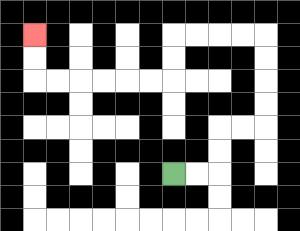{'start': '[7, 7]', 'end': '[1, 1]', 'path_directions': 'R,R,U,U,R,R,U,U,U,U,L,L,L,L,D,D,L,L,L,L,L,L,U,U', 'path_coordinates': '[[7, 7], [8, 7], [9, 7], [9, 6], [9, 5], [10, 5], [11, 5], [11, 4], [11, 3], [11, 2], [11, 1], [10, 1], [9, 1], [8, 1], [7, 1], [7, 2], [7, 3], [6, 3], [5, 3], [4, 3], [3, 3], [2, 3], [1, 3], [1, 2], [1, 1]]'}